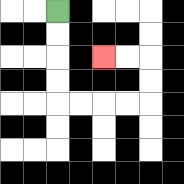{'start': '[2, 0]', 'end': '[4, 2]', 'path_directions': 'D,D,D,D,R,R,R,R,U,U,L,L', 'path_coordinates': '[[2, 0], [2, 1], [2, 2], [2, 3], [2, 4], [3, 4], [4, 4], [5, 4], [6, 4], [6, 3], [6, 2], [5, 2], [4, 2]]'}